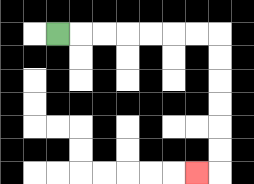{'start': '[2, 1]', 'end': '[8, 7]', 'path_directions': 'R,R,R,R,R,R,R,D,D,D,D,D,D,L', 'path_coordinates': '[[2, 1], [3, 1], [4, 1], [5, 1], [6, 1], [7, 1], [8, 1], [9, 1], [9, 2], [9, 3], [9, 4], [9, 5], [9, 6], [9, 7], [8, 7]]'}